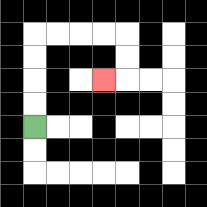{'start': '[1, 5]', 'end': '[4, 3]', 'path_directions': 'U,U,U,U,R,R,R,R,D,D,L', 'path_coordinates': '[[1, 5], [1, 4], [1, 3], [1, 2], [1, 1], [2, 1], [3, 1], [4, 1], [5, 1], [5, 2], [5, 3], [4, 3]]'}